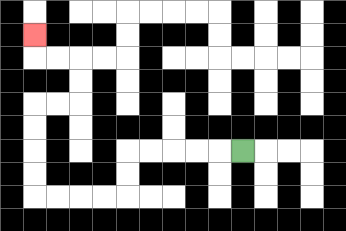{'start': '[10, 6]', 'end': '[1, 1]', 'path_directions': 'L,L,L,L,L,D,D,L,L,L,L,U,U,U,U,R,R,U,U,L,L,U', 'path_coordinates': '[[10, 6], [9, 6], [8, 6], [7, 6], [6, 6], [5, 6], [5, 7], [5, 8], [4, 8], [3, 8], [2, 8], [1, 8], [1, 7], [1, 6], [1, 5], [1, 4], [2, 4], [3, 4], [3, 3], [3, 2], [2, 2], [1, 2], [1, 1]]'}